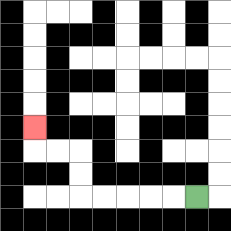{'start': '[8, 8]', 'end': '[1, 5]', 'path_directions': 'L,L,L,L,L,U,U,L,L,U', 'path_coordinates': '[[8, 8], [7, 8], [6, 8], [5, 8], [4, 8], [3, 8], [3, 7], [3, 6], [2, 6], [1, 6], [1, 5]]'}